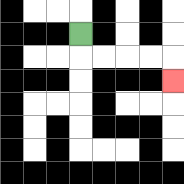{'start': '[3, 1]', 'end': '[7, 3]', 'path_directions': 'D,R,R,R,R,D', 'path_coordinates': '[[3, 1], [3, 2], [4, 2], [5, 2], [6, 2], [7, 2], [7, 3]]'}